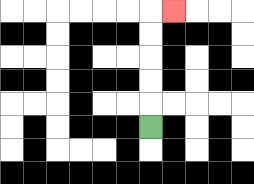{'start': '[6, 5]', 'end': '[7, 0]', 'path_directions': 'U,U,U,U,U,R', 'path_coordinates': '[[6, 5], [6, 4], [6, 3], [6, 2], [6, 1], [6, 0], [7, 0]]'}